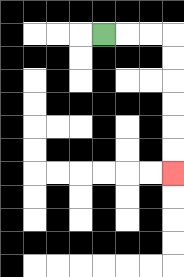{'start': '[4, 1]', 'end': '[7, 7]', 'path_directions': 'R,R,R,D,D,D,D,D,D', 'path_coordinates': '[[4, 1], [5, 1], [6, 1], [7, 1], [7, 2], [7, 3], [7, 4], [7, 5], [7, 6], [7, 7]]'}